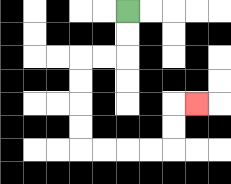{'start': '[5, 0]', 'end': '[8, 4]', 'path_directions': 'D,D,L,L,D,D,D,D,R,R,R,R,U,U,R', 'path_coordinates': '[[5, 0], [5, 1], [5, 2], [4, 2], [3, 2], [3, 3], [3, 4], [3, 5], [3, 6], [4, 6], [5, 6], [6, 6], [7, 6], [7, 5], [7, 4], [8, 4]]'}